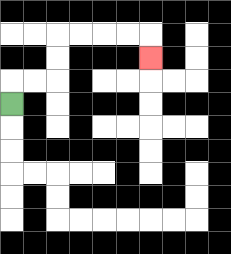{'start': '[0, 4]', 'end': '[6, 2]', 'path_directions': 'U,R,R,U,U,R,R,R,R,D', 'path_coordinates': '[[0, 4], [0, 3], [1, 3], [2, 3], [2, 2], [2, 1], [3, 1], [4, 1], [5, 1], [6, 1], [6, 2]]'}